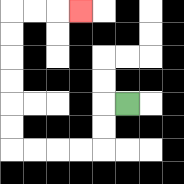{'start': '[5, 4]', 'end': '[3, 0]', 'path_directions': 'L,D,D,L,L,L,L,U,U,U,U,U,U,R,R,R', 'path_coordinates': '[[5, 4], [4, 4], [4, 5], [4, 6], [3, 6], [2, 6], [1, 6], [0, 6], [0, 5], [0, 4], [0, 3], [0, 2], [0, 1], [0, 0], [1, 0], [2, 0], [3, 0]]'}